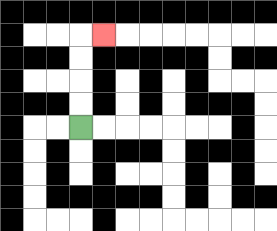{'start': '[3, 5]', 'end': '[4, 1]', 'path_directions': 'U,U,U,U,R', 'path_coordinates': '[[3, 5], [3, 4], [3, 3], [3, 2], [3, 1], [4, 1]]'}